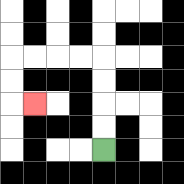{'start': '[4, 6]', 'end': '[1, 4]', 'path_directions': 'U,U,U,U,L,L,L,L,D,D,R', 'path_coordinates': '[[4, 6], [4, 5], [4, 4], [4, 3], [4, 2], [3, 2], [2, 2], [1, 2], [0, 2], [0, 3], [0, 4], [1, 4]]'}